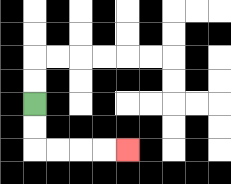{'start': '[1, 4]', 'end': '[5, 6]', 'path_directions': 'D,D,R,R,R,R', 'path_coordinates': '[[1, 4], [1, 5], [1, 6], [2, 6], [3, 6], [4, 6], [5, 6]]'}